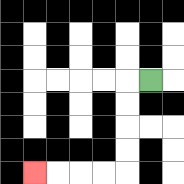{'start': '[6, 3]', 'end': '[1, 7]', 'path_directions': 'L,D,D,D,D,L,L,L,L', 'path_coordinates': '[[6, 3], [5, 3], [5, 4], [5, 5], [5, 6], [5, 7], [4, 7], [3, 7], [2, 7], [1, 7]]'}